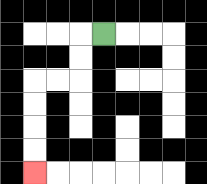{'start': '[4, 1]', 'end': '[1, 7]', 'path_directions': 'L,D,D,L,L,D,D,D,D', 'path_coordinates': '[[4, 1], [3, 1], [3, 2], [3, 3], [2, 3], [1, 3], [1, 4], [1, 5], [1, 6], [1, 7]]'}